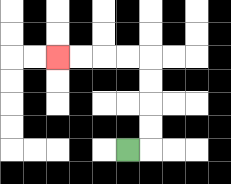{'start': '[5, 6]', 'end': '[2, 2]', 'path_directions': 'R,U,U,U,U,L,L,L,L', 'path_coordinates': '[[5, 6], [6, 6], [6, 5], [6, 4], [6, 3], [6, 2], [5, 2], [4, 2], [3, 2], [2, 2]]'}